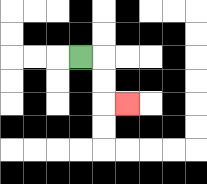{'start': '[3, 2]', 'end': '[5, 4]', 'path_directions': 'R,D,D,R', 'path_coordinates': '[[3, 2], [4, 2], [4, 3], [4, 4], [5, 4]]'}